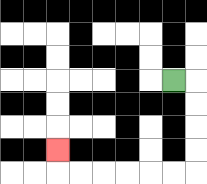{'start': '[7, 3]', 'end': '[2, 6]', 'path_directions': 'R,D,D,D,D,L,L,L,L,L,L,U', 'path_coordinates': '[[7, 3], [8, 3], [8, 4], [8, 5], [8, 6], [8, 7], [7, 7], [6, 7], [5, 7], [4, 7], [3, 7], [2, 7], [2, 6]]'}